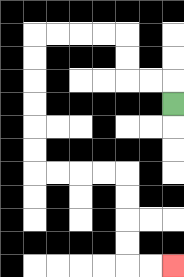{'start': '[7, 4]', 'end': '[7, 11]', 'path_directions': 'U,L,L,U,U,L,L,L,L,D,D,D,D,D,D,R,R,R,R,D,D,D,D,R,R', 'path_coordinates': '[[7, 4], [7, 3], [6, 3], [5, 3], [5, 2], [5, 1], [4, 1], [3, 1], [2, 1], [1, 1], [1, 2], [1, 3], [1, 4], [1, 5], [1, 6], [1, 7], [2, 7], [3, 7], [4, 7], [5, 7], [5, 8], [5, 9], [5, 10], [5, 11], [6, 11], [7, 11]]'}